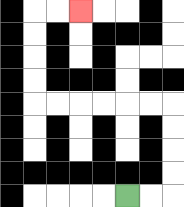{'start': '[5, 8]', 'end': '[3, 0]', 'path_directions': 'R,R,U,U,U,U,L,L,L,L,L,L,U,U,U,U,R,R', 'path_coordinates': '[[5, 8], [6, 8], [7, 8], [7, 7], [7, 6], [7, 5], [7, 4], [6, 4], [5, 4], [4, 4], [3, 4], [2, 4], [1, 4], [1, 3], [1, 2], [1, 1], [1, 0], [2, 0], [3, 0]]'}